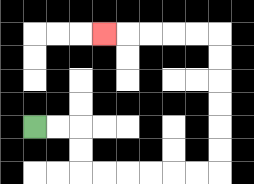{'start': '[1, 5]', 'end': '[4, 1]', 'path_directions': 'R,R,D,D,R,R,R,R,R,R,U,U,U,U,U,U,L,L,L,L,L', 'path_coordinates': '[[1, 5], [2, 5], [3, 5], [3, 6], [3, 7], [4, 7], [5, 7], [6, 7], [7, 7], [8, 7], [9, 7], [9, 6], [9, 5], [9, 4], [9, 3], [9, 2], [9, 1], [8, 1], [7, 1], [6, 1], [5, 1], [4, 1]]'}